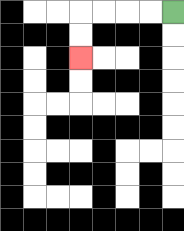{'start': '[7, 0]', 'end': '[3, 2]', 'path_directions': 'L,L,L,L,D,D', 'path_coordinates': '[[7, 0], [6, 0], [5, 0], [4, 0], [3, 0], [3, 1], [3, 2]]'}